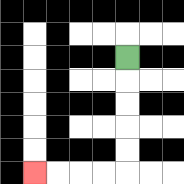{'start': '[5, 2]', 'end': '[1, 7]', 'path_directions': 'D,D,D,D,D,L,L,L,L', 'path_coordinates': '[[5, 2], [5, 3], [5, 4], [5, 5], [5, 6], [5, 7], [4, 7], [3, 7], [2, 7], [1, 7]]'}